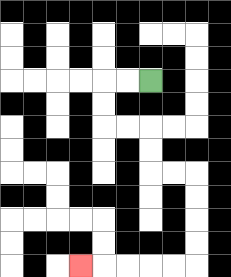{'start': '[6, 3]', 'end': '[3, 11]', 'path_directions': 'L,L,D,D,R,R,D,D,R,R,D,D,D,D,L,L,L,L,L', 'path_coordinates': '[[6, 3], [5, 3], [4, 3], [4, 4], [4, 5], [5, 5], [6, 5], [6, 6], [6, 7], [7, 7], [8, 7], [8, 8], [8, 9], [8, 10], [8, 11], [7, 11], [6, 11], [5, 11], [4, 11], [3, 11]]'}